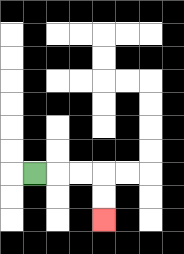{'start': '[1, 7]', 'end': '[4, 9]', 'path_directions': 'R,R,R,D,D', 'path_coordinates': '[[1, 7], [2, 7], [3, 7], [4, 7], [4, 8], [4, 9]]'}